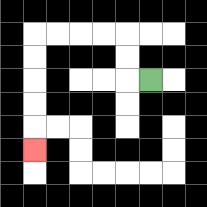{'start': '[6, 3]', 'end': '[1, 6]', 'path_directions': 'L,U,U,L,L,L,L,D,D,D,D,D', 'path_coordinates': '[[6, 3], [5, 3], [5, 2], [5, 1], [4, 1], [3, 1], [2, 1], [1, 1], [1, 2], [1, 3], [1, 4], [1, 5], [1, 6]]'}